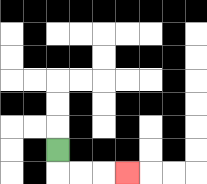{'start': '[2, 6]', 'end': '[5, 7]', 'path_directions': 'D,R,R,R', 'path_coordinates': '[[2, 6], [2, 7], [3, 7], [4, 7], [5, 7]]'}